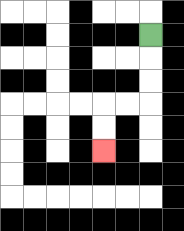{'start': '[6, 1]', 'end': '[4, 6]', 'path_directions': 'D,D,D,L,L,D,D', 'path_coordinates': '[[6, 1], [6, 2], [6, 3], [6, 4], [5, 4], [4, 4], [4, 5], [4, 6]]'}